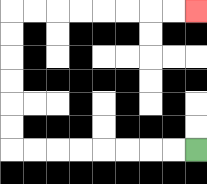{'start': '[8, 6]', 'end': '[8, 0]', 'path_directions': 'L,L,L,L,L,L,L,L,U,U,U,U,U,U,R,R,R,R,R,R,R,R', 'path_coordinates': '[[8, 6], [7, 6], [6, 6], [5, 6], [4, 6], [3, 6], [2, 6], [1, 6], [0, 6], [0, 5], [0, 4], [0, 3], [0, 2], [0, 1], [0, 0], [1, 0], [2, 0], [3, 0], [4, 0], [5, 0], [6, 0], [7, 0], [8, 0]]'}